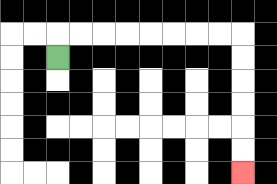{'start': '[2, 2]', 'end': '[10, 7]', 'path_directions': 'U,R,R,R,R,R,R,R,R,D,D,D,D,D,D', 'path_coordinates': '[[2, 2], [2, 1], [3, 1], [4, 1], [5, 1], [6, 1], [7, 1], [8, 1], [9, 1], [10, 1], [10, 2], [10, 3], [10, 4], [10, 5], [10, 6], [10, 7]]'}